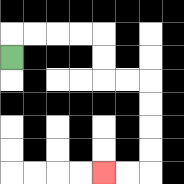{'start': '[0, 2]', 'end': '[4, 7]', 'path_directions': 'U,R,R,R,R,D,D,R,R,D,D,D,D,L,L', 'path_coordinates': '[[0, 2], [0, 1], [1, 1], [2, 1], [3, 1], [4, 1], [4, 2], [4, 3], [5, 3], [6, 3], [6, 4], [6, 5], [6, 6], [6, 7], [5, 7], [4, 7]]'}